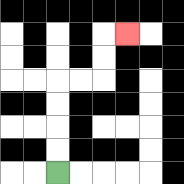{'start': '[2, 7]', 'end': '[5, 1]', 'path_directions': 'U,U,U,U,R,R,U,U,R', 'path_coordinates': '[[2, 7], [2, 6], [2, 5], [2, 4], [2, 3], [3, 3], [4, 3], [4, 2], [4, 1], [5, 1]]'}